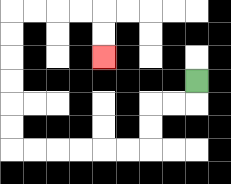{'start': '[8, 3]', 'end': '[4, 2]', 'path_directions': 'D,L,L,D,D,L,L,L,L,L,L,U,U,U,U,U,U,R,R,R,R,D,D', 'path_coordinates': '[[8, 3], [8, 4], [7, 4], [6, 4], [6, 5], [6, 6], [5, 6], [4, 6], [3, 6], [2, 6], [1, 6], [0, 6], [0, 5], [0, 4], [0, 3], [0, 2], [0, 1], [0, 0], [1, 0], [2, 0], [3, 0], [4, 0], [4, 1], [4, 2]]'}